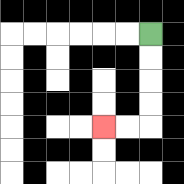{'start': '[6, 1]', 'end': '[4, 5]', 'path_directions': 'D,D,D,D,L,L', 'path_coordinates': '[[6, 1], [6, 2], [6, 3], [6, 4], [6, 5], [5, 5], [4, 5]]'}